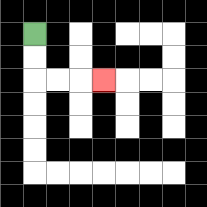{'start': '[1, 1]', 'end': '[4, 3]', 'path_directions': 'D,D,R,R,R', 'path_coordinates': '[[1, 1], [1, 2], [1, 3], [2, 3], [3, 3], [4, 3]]'}